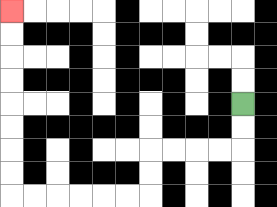{'start': '[10, 4]', 'end': '[0, 0]', 'path_directions': 'D,D,L,L,L,L,D,D,L,L,L,L,L,L,U,U,U,U,U,U,U,U', 'path_coordinates': '[[10, 4], [10, 5], [10, 6], [9, 6], [8, 6], [7, 6], [6, 6], [6, 7], [6, 8], [5, 8], [4, 8], [3, 8], [2, 8], [1, 8], [0, 8], [0, 7], [0, 6], [0, 5], [0, 4], [0, 3], [0, 2], [0, 1], [0, 0]]'}